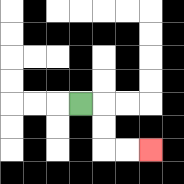{'start': '[3, 4]', 'end': '[6, 6]', 'path_directions': 'R,D,D,R,R', 'path_coordinates': '[[3, 4], [4, 4], [4, 5], [4, 6], [5, 6], [6, 6]]'}